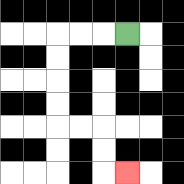{'start': '[5, 1]', 'end': '[5, 7]', 'path_directions': 'L,L,L,D,D,D,D,R,R,D,D,R', 'path_coordinates': '[[5, 1], [4, 1], [3, 1], [2, 1], [2, 2], [2, 3], [2, 4], [2, 5], [3, 5], [4, 5], [4, 6], [4, 7], [5, 7]]'}